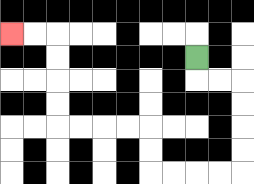{'start': '[8, 2]', 'end': '[0, 1]', 'path_directions': 'D,R,R,D,D,D,D,L,L,L,L,U,U,L,L,L,L,U,U,U,U,L,L', 'path_coordinates': '[[8, 2], [8, 3], [9, 3], [10, 3], [10, 4], [10, 5], [10, 6], [10, 7], [9, 7], [8, 7], [7, 7], [6, 7], [6, 6], [6, 5], [5, 5], [4, 5], [3, 5], [2, 5], [2, 4], [2, 3], [2, 2], [2, 1], [1, 1], [0, 1]]'}